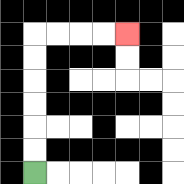{'start': '[1, 7]', 'end': '[5, 1]', 'path_directions': 'U,U,U,U,U,U,R,R,R,R', 'path_coordinates': '[[1, 7], [1, 6], [1, 5], [1, 4], [1, 3], [1, 2], [1, 1], [2, 1], [3, 1], [4, 1], [5, 1]]'}